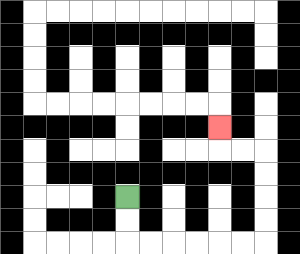{'start': '[5, 8]', 'end': '[9, 5]', 'path_directions': 'D,D,R,R,R,R,R,R,U,U,U,U,L,L,U', 'path_coordinates': '[[5, 8], [5, 9], [5, 10], [6, 10], [7, 10], [8, 10], [9, 10], [10, 10], [11, 10], [11, 9], [11, 8], [11, 7], [11, 6], [10, 6], [9, 6], [9, 5]]'}